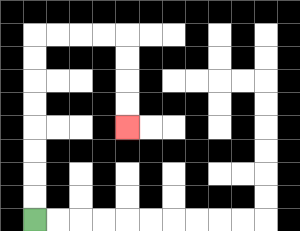{'start': '[1, 9]', 'end': '[5, 5]', 'path_directions': 'U,U,U,U,U,U,U,U,R,R,R,R,D,D,D,D', 'path_coordinates': '[[1, 9], [1, 8], [1, 7], [1, 6], [1, 5], [1, 4], [1, 3], [1, 2], [1, 1], [2, 1], [3, 1], [4, 1], [5, 1], [5, 2], [5, 3], [5, 4], [5, 5]]'}